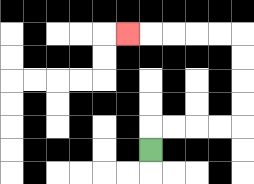{'start': '[6, 6]', 'end': '[5, 1]', 'path_directions': 'U,R,R,R,R,U,U,U,U,L,L,L,L,L', 'path_coordinates': '[[6, 6], [6, 5], [7, 5], [8, 5], [9, 5], [10, 5], [10, 4], [10, 3], [10, 2], [10, 1], [9, 1], [8, 1], [7, 1], [6, 1], [5, 1]]'}